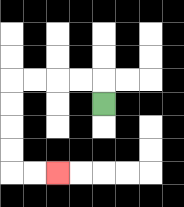{'start': '[4, 4]', 'end': '[2, 7]', 'path_directions': 'U,L,L,L,L,D,D,D,D,R,R', 'path_coordinates': '[[4, 4], [4, 3], [3, 3], [2, 3], [1, 3], [0, 3], [0, 4], [0, 5], [0, 6], [0, 7], [1, 7], [2, 7]]'}